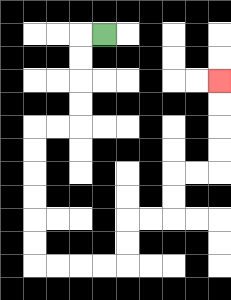{'start': '[4, 1]', 'end': '[9, 3]', 'path_directions': 'L,D,D,D,D,L,L,D,D,D,D,D,D,R,R,R,R,U,U,R,R,U,U,R,R,U,U,U,U', 'path_coordinates': '[[4, 1], [3, 1], [3, 2], [3, 3], [3, 4], [3, 5], [2, 5], [1, 5], [1, 6], [1, 7], [1, 8], [1, 9], [1, 10], [1, 11], [2, 11], [3, 11], [4, 11], [5, 11], [5, 10], [5, 9], [6, 9], [7, 9], [7, 8], [7, 7], [8, 7], [9, 7], [9, 6], [9, 5], [9, 4], [9, 3]]'}